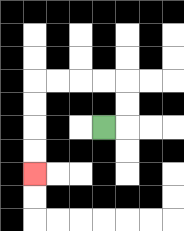{'start': '[4, 5]', 'end': '[1, 7]', 'path_directions': 'R,U,U,L,L,L,L,D,D,D,D', 'path_coordinates': '[[4, 5], [5, 5], [5, 4], [5, 3], [4, 3], [3, 3], [2, 3], [1, 3], [1, 4], [1, 5], [1, 6], [1, 7]]'}